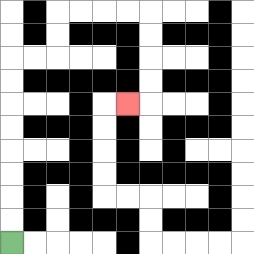{'start': '[0, 10]', 'end': '[5, 4]', 'path_directions': 'U,U,U,U,U,U,U,U,R,R,U,U,R,R,R,R,D,D,D,D,L', 'path_coordinates': '[[0, 10], [0, 9], [0, 8], [0, 7], [0, 6], [0, 5], [0, 4], [0, 3], [0, 2], [1, 2], [2, 2], [2, 1], [2, 0], [3, 0], [4, 0], [5, 0], [6, 0], [6, 1], [6, 2], [6, 3], [6, 4], [5, 4]]'}